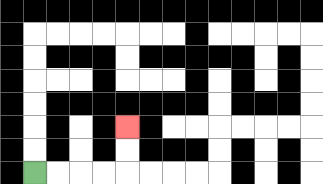{'start': '[1, 7]', 'end': '[5, 5]', 'path_directions': 'R,R,R,R,U,U', 'path_coordinates': '[[1, 7], [2, 7], [3, 7], [4, 7], [5, 7], [5, 6], [5, 5]]'}